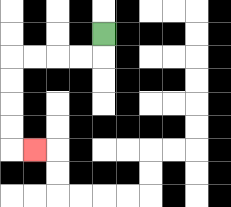{'start': '[4, 1]', 'end': '[1, 6]', 'path_directions': 'D,L,L,L,L,D,D,D,D,R', 'path_coordinates': '[[4, 1], [4, 2], [3, 2], [2, 2], [1, 2], [0, 2], [0, 3], [0, 4], [0, 5], [0, 6], [1, 6]]'}